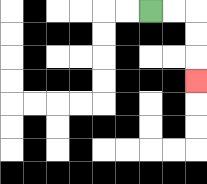{'start': '[6, 0]', 'end': '[8, 3]', 'path_directions': 'R,R,D,D,D', 'path_coordinates': '[[6, 0], [7, 0], [8, 0], [8, 1], [8, 2], [8, 3]]'}